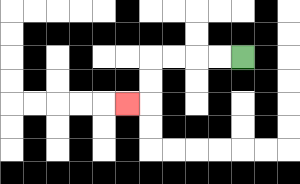{'start': '[10, 2]', 'end': '[5, 4]', 'path_directions': 'L,L,L,L,D,D,L', 'path_coordinates': '[[10, 2], [9, 2], [8, 2], [7, 2], [6, 2], [6, 3], [6, 4], [5, 4]]'}